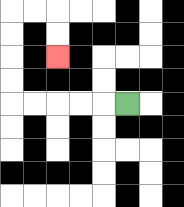{'start': '[5, 4]', 'end': '[2, 2]', 'path_directions': 'L,L,L,L,L,U,U,U,U,R,R,D,D', 'path_coordinates': '[[5, 4], [4, 4], [3, 4], [2, 4], [1, 4], [0, 4], [0, 3], [0, 2], [0, 1], [0, 0], [1, 0], [2, 0], [2, 1], [2, 2]]'}